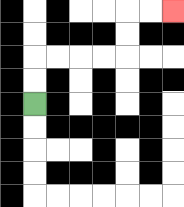{'start': '[1, 4]', 'end': '[7, 0]', 'path_directions': 'U,U,R,R,R,R,U,U,R,R', 'path_coordinates': '[[1, 4], [1, 3], [1, 2], [2, 2], [3, 2], [4, 2], [5, 2], [5, 1], [5, 0], [6, 0], [7, 0]]'}